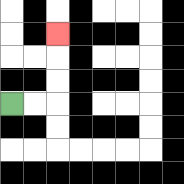{'start': '[0, 4]', 'end': '[2, 1]', 'path_directions': 'R,R,U,U,U', 'path_coordinates': '[[0, 4], [1, 4], [2, 4], [2, 3], [2, 2], [2, 1]]'}